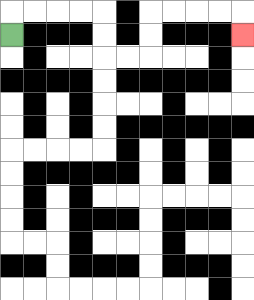{'start': '[0, 1]', 'end': '[10, 1]', 'path_directions': 'U,R,R,R,R,D,D,R,R,U,U,R,R,R,R,D', 'path_coordinates': '[[0, 1], [0, 0], [1, 0], [2, 0], [3, 0], [4, 0], [4, 1], [4, 2], [5, 2], [6, 2], [6, 1], [6, 0], [7, 0], [8, 0], [9, 0], [10, 0], [10, 1]]'}